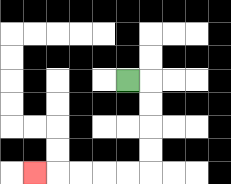{'start': '[5, 3]', 'end': '[1, 7]', 'path_directions': 'R,D,D,D,D,L,L,L,L,L', 'path_coordinates': '[[5, 3], [6, 3], [6, 4], [6, 5], [6, 6], [6, 7], [5, 7], [4, 7], [3, 7], [2, 7], [1, 7]]'}